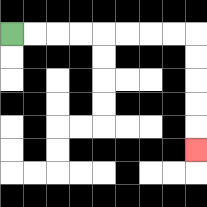{'start': '[0, 1]', 'end': '[8, 6]', 'path_directions': 'R,R,R,R,R,R,R,R,D,D,D,D,D', 'path_coordinates': '[[0, 1], [1, 1], [2, 1], [3, 1], [4, 1], [5, 1], [6, 1], [7, 1], [8, 1], [8, 2], [8, 3], [8, 4], [8, 5], [8, 6]]'}